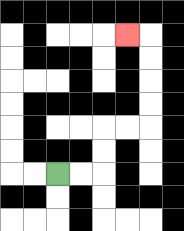{'start': '[2, 7]', 'end': '[5, 1]', 'path_directions': 'R,R,U,U,R,R,U,U,U,U,L', 'path_coordinates': '[[2, 7], [3, 7], [4, 7], [4, 6], [4, 5], [5, 5], [6, 5], [6, 4], [6, 3], [6, 2], [6, 1], [5, 1]]'}